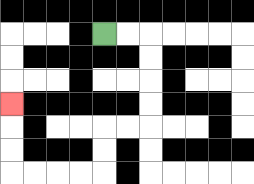{'start': '[4, 1]', 'end': '[0, 4]', 'path_directions': 'R,R,D,D,D,D,L,L,D,D,L,L,L,L,U,U,U', 'path_coordinates': '[[4, 1], [5, 1], [6, 1], [6, 2], [6, 3], [6, 4], [6, 5], [5, 5], [4, 5], [4, 6], [4, 7], [3, 7], [2, 7], [1, 7], [0, 7], [0, 6], [0, 5], [0, 4]]'}